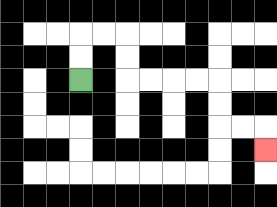{'start': '[3, 3]', 'end': '[11, 6]', 'path_directions': 'U,U,R,R,D,D,R,R,R,R,D,D,R,R,D', 'path_coordinates': '[[3, 3], [3, 2], [3, 1], [4, 1], [5, 1], [5, 2], [5, 3], [6, 3], [7, 3], [8, 3], [9, 3], [9, 4], [9, 5], [10, 5], [11, 5], [11, 6]]'}